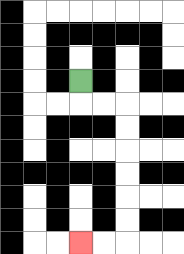{'start': '[3, 3]', 'end': '[3, 10]', 'path_directions': 'D,R,R,D,D,D,D,D,D,L,L', 'path_coordinates': '[[3, 3], [3, 4], [4, 4], [5, 4], [5, 5], [5, 6], [5, 7], [5, 8], [5, 9], [5, 10], [4, 10], [3, 10]]'}